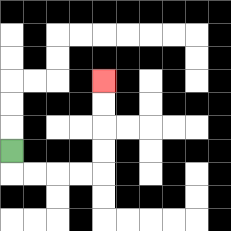{'start': '[0, 6]', 'end': '[4, 3]', 'path_directions': 'D,R,R,R,R,U,U,U,U', 'path_coordinates': '[[0, 6], [0, 7], [1, 7], [2, 7], [3, 7], [4, 7], [4, 6], [4, 5], [4, 4], [4, 3]]'}